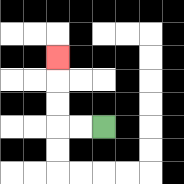{'start': '[4, 5]', 'end': '[2, 2]', 'path_directions': 'L,L,U,U,U', 'path_coordinates': '[[4, 5], [3, 5], [2, 5], [2, 4], [2, 3], [2, 2]]'}